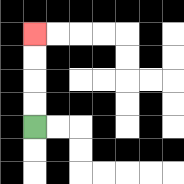{'start': '[1, 5]', 'end': '[1, 1]', 'path_directions': 'U,U,U,U', 'path_coordinates': '[[1, 5], [1, 4], [1, 3], [1, 2], [1, 1]]'}